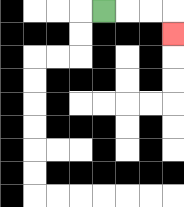{'start': '[4, 0]', 'end': '[7, 1]', 'path_directions': 'R,R,R,D', 'path_coordinates': '[[4, 0], [5, 0], [6, 0], [7, 0], [7, 1]]'}